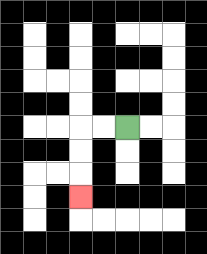{'start': '[5, 5]', 'end': '[3, 8]', 'path_directions': 'L,L,D,D,D', 'path_coordinates': '[[5, 5], [4, 5], [3, 5], [3, 6], [3, 7], [3, 8]]'}